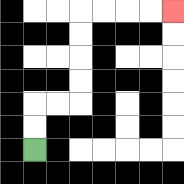{'start': '[1, 6]', 'end': '[7, 0]', 'path_directions': 'U,U,R,R,U,U,U,U,R,R,R,R', 'path_coordinates': '[[1, 6], [1, 5], [1, 4], [2, 4], [3, 4], [3, 3], [3, 2], [3, 1], [3, 0], [4, 0], [5, 0], [6, 0], [7, 0]]'}